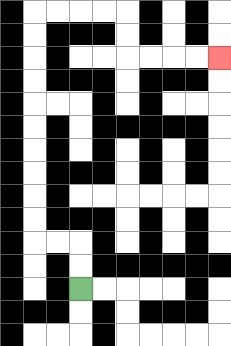{'start': '[3, 12]', 'end': '[9, 2]', 'path_directions': 'U,U,L,L,U,U,U,U,U,U,U,U,U,U,R,R,R,R,D,D,R,R,R,R', 'path_coordinates': '[[3, 12], [3, 11], [3, 10], [2, 10], [1, 10], [1, 9], [1, 8], [1, 7], [1, 6], [1, 5], [1, 4], [1, 3], [1, 2], [1, 1], [1, 0], [2, 0], [3, 0], [4, 0], [5, 0], [5, 1], [5, 2], [6, 2], [7, 2], [8, 2], [9, 2]]'}